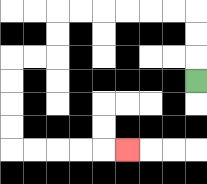{'start': '[8, 3]', 'end': '[5, 6]', 'path_directions': 'U,U,U,L,L,L,L,L,L,D,D,L,L,D,D,D,D,R,R,R,R,R', 'path_coordinates': '[[8, 3], [8, 2], [8, 1], [8, 0], [7, 0], [6, 0], [5, 0], [4, 0], [3, 0], [2, 0], [2, 1], [2, 2], [1, 2], [0, 2], [0, 3], [0, 4], [0, 5], [0, 6], [1, 6], [2, 6], [3, 6], [4, 6], [5, 6]]'}